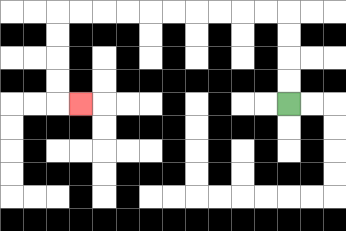{'start': '[12, 4]', 'end': '[3, 4]', 'path_directions': 'U,U,U,U,L,L,L,L,L,L,L,L,L,L,D,D,D,D,R', 'path_coordinates': '[[12, 4], [12, 3], [12, 2], [12, 1], [12, 0], [11, 0], [10, 0], [9, 0], [8, 0], [7, 0], [6, 0], [5, 0], [4, 0], [3, 0], [2, 0], [2, 1], [2, 2], [2, 3], [2, 4], [3, 4]]'}